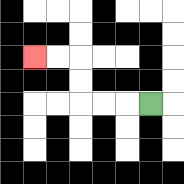{'start': '[6, 4]', 'end': '[1, 2]', 'path_directions': 'L,L,L,U,U,L,L', 'path_coordinates': '[[6, 4], [5, 4], [4, 4], [3, 4], [3, 3], [3, 2], [2, 2], [1, 2]]'}